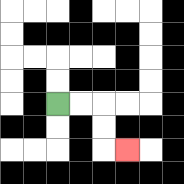{'start': '[2, 4]', 'end': '[5, 6]', 'path_directions': 'R,R,D,D,R', 'path_coordinates': '[[2, 4], [3, 4], [4, 4], [4, 5], [4, 6], [5, 6]]'}